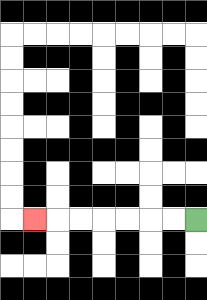{'start': '[8, 9]', 'end': '[1, 9]', 'path_directions': 'L,L,L,L,L,L,L', 'path_coordinates': '[[8, 9], [7, 9], [6, 9], [5, 9], [4, 9], [3, 9], [2, 9], [1, 9]]'}